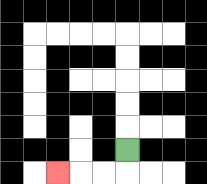{'start': '[5, 6]', 'end': '[2, 7]', 'path_directions': 'D,L,L,L', 'path_coordinates': '[[5, 6], [5, 7], [4, 7], [3, 7], [2, 7]]'}